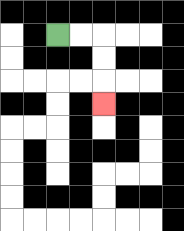{'start': '[2, 1]', 'end': '[4, 4]', 'path_directions': 'R,R,D,D,D', 'path_coordinates': '[[2, 1], [3, 1], [4, 1], [4, 2], [4, 3], [4, 4]]'}